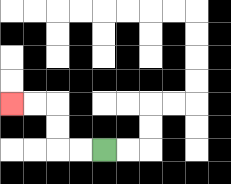{'start': '[4, 6]', 'end': '[0, 4]', 'path_directions': 'L,L,U,U,L,L', 'path_coordinates': '[[4, 6], [3, 6], [2, 6], [2, 5], [2, 4], [1, 4], [0, 4]]'}